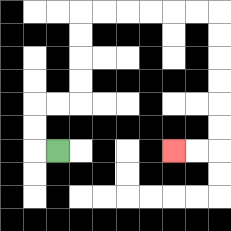{'start': '[2, 6]', 'end': '[7, 6]', 'path_directions': 'L,U,U,R,R,U,U,U,U,R,R,R,R,R,R,D,D,D,D,D,D,L,L', 'path_coordinates': '[[2, 6], [1, 6], [1, 5], [1, 4], [2, 4], [3, 4], [3, 3], [3, 2], [3, 1], [3, 0], [4, 0], [5, 0], [6, 0], [7, 0], [8, 0], [9, 0], [9, 1], [9, 2], [9, 3], [9, 4], [9, 5], [9, 6], [8, 6], [7, 6]]'}